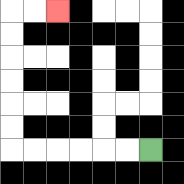{'start': '[6, 6]', 'end': '[2, 0]', 'path_directions': 'L,L,L,L,L,L,U,U,U,U,U,U,R,R', 'path_coordinates': '[[6, 6], [5, 6], [4, 6], [3, 6], [2, 6], [1, 6], [0, 6], [0, 5], [0, 4], [0, 3], [0, 2], [0, 1], [0, 0], [1, 0], [2, 0]]'}